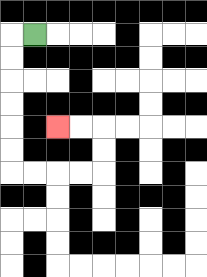{'start': '[1, 1]', 'end': '[2, 5]', 'path_directions': 'L,D,D,D,D,D,D,R,R,R,R,U,U,L,L', 'path_coordinates': '[[1, 1], [0, 1], [0, 2], [0, 3], [0, 4], [0, 5], [0, 6], [0, 7], [1, 7], [2, 7], [3, 7], [4, 7], [4, 6], [4, 5], [3, 5], [2, 5]]'}